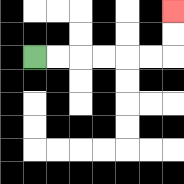{'start': '[1, 2]', 'end': '[7, 0]', 'path_directions': 'R,R,R,R,R,R,U,U', 'path_coordinates': '[[1, 2], [2, 2], [3, 2], [4, 2], [5, 2], [6, 2], [7, 2], [7, 1], [7, 0]]'}